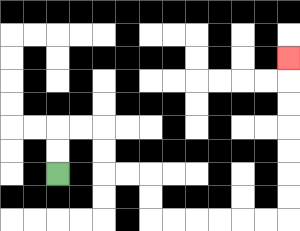{'start': '[2, 7]', 'end': '[12, 2]', 'path_directions': 'U,U,R,R,D,D,R,R,D,D,R,R,R,R,R,R,U,U,U,U,U,U,U', 'path_coordinates': '[[2, 7], [2, 6], [2, 5], [3, 5], [4, 5], [4, 6], [4, 7], [5, 7], [6, 7], [6, 8], [6, 9], [7, 9], [8, 9], [9, 9], [10, 9], [11, 9], [12, 9], [12, 8], [12, 7], [12, 6], [12, 5], [12, 4], [12, 3], [12, 2]]'}